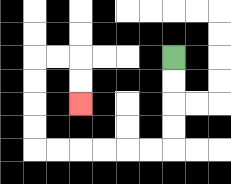{'start': '[7, 2]', 'end': '[3, 4]', 'path_directions': 'D,D,D,D,L,L,L,L,L,L,U,U,U,U,R,R,D,D', 'path_coordinates': '[[7, 2], [7, 3], [7, 4], [7, 5], [7, 6], [6, 6], [5, 6], [4, 6], [3, 6], [2, 6], [1, 6], [1, 5], [1, 4], [1, 3], [1, 2], [2, 2], [3, 2], [3, 3], [3, 4]]'}